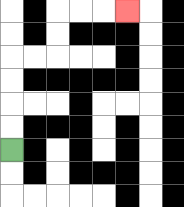{'start': '[0, 6]', 'end': '[5, 0]', 'path_directions': 'U,U,U,U,R,R,U,U,R,R,R', 'path_coordinates': '[[0, 6], [0, 5], [0, 4], [0, 3], [0, 2], [1, 2], [2, 2], [2, 1], [2, 0], [3, 0], [4, 0], [5, 0]]'}